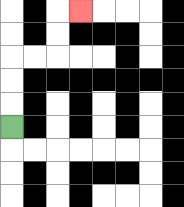{'start': '[0, 5]', 'end': '[3, 0]', 'path_directions': 'U,U,U,R,R,U,U,R', 'path_coordinates': '[[0, 5], [0, 4], [0, 3], [0, 2], [1, 2], [2, 2], [2, 1], [2, 0], [3, 0]]'}